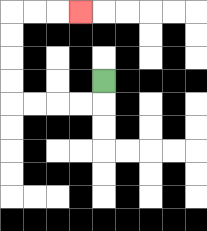{'start': '[4, 3]', 'end': '[3, 0]', 'path_directions': 'D,L,L,L,L,U,U,U,U,R,R,R', 'path_coordinates': '[[4, 3], [4, 4], [3, 4], [2, 4], [1, 4], [0, 4], [0, 3], [0, 2], [0, 1], [0, 0], [1, 0], [2, 0], [3, 0]]'}